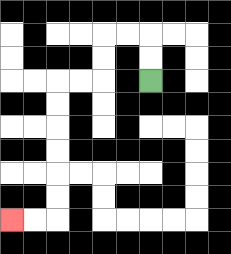{'start': '[6, 3]', 'end': '[0, 9]', 'path_directions': 'U,U,L,L,D,D,L,L,D,D,D,D,D,D,L,L', 'path_coordinates': '[[6, 3], [6, 2], [6, 1], [5, 1], [4, 1], [4, 2], [4, 3], [3, 3], [2, 3], [2, 4], [2, 5], [2, 6], [2, 7], [2, 8], [2, 9], [1, 9], [0, 9]]'}